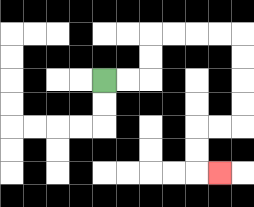{'start': '[4, 3]', 'end': '[9, 7]', 'path_directions': 'R,R,U,U,R,R,R,R,D,D,D,D,L,L,D,D,R', 'path_coordinates': '[[4, 3], [5, 3], [6, 3], [6, 2], [6, 1], [7, 1], [8, 1], [9, 1], [10, 1], [10, 2], [10, 3], [10, 4], [10, 5], [9, 5], [8, 5], [8, 6], [8, 7], [9, 7]]'}